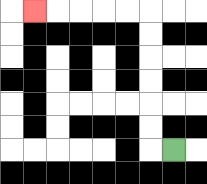{'start': '[7, 6]', 'end': '[1, 0]', 'path_directions': 'L,U,U,U,U,U,U,L,L,L,L,L', 'path_coordinates': '[[7, 6], [6, 6], [6, 5], [6, 4], [6, 3], [6, 2], [6, 1], [6, 0], [5, 0], [4, 0], [3, 0], [2, 0], [1, 0]]'}